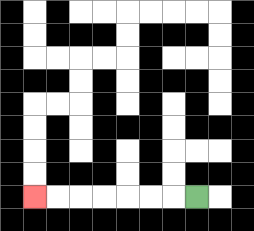{'start': '[8, 8]', 'end': '[1, 8]', 'path_directions': 'L,L,L,L,L,L,L', 'path_coordinates': '[[8, 8], [7, 8], [6, 8], [5, 8], [4, 8], [3, 8], [2, 8], [1, 8]]'}